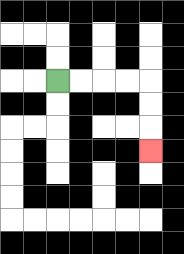{'start': '[2, 3]', 'end': '[6, 6]', 'path_directions': 'R,R,R,R,D,D,D', 'path_coordinates': '[[2, 3], [3, 3], [4, 3], [5, 3], [6, 3], [6, 4], [6, 5], [6, 6]]'}